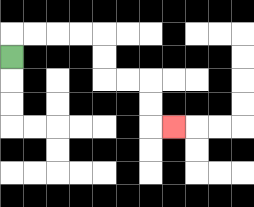{'start': '[0, 2]', 'end': '[7, 5]', 'path_directions': 'U,R,R,R,R,D,D,R,R,D,D,R', 'path_coordinates': '[[0, 2], [0, 1], [1, 1], [2, 1], [3, 1], [4, 1], [4, 2], [4, 3], [5, 3], [6, 3], [6, 4], [6, 5], [7, 5]]'}